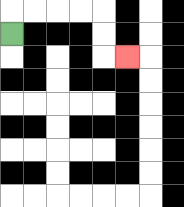{'start': '[0, 1]', 'end': '[5, 2]', 'path_directions': 'U,R,R,R,R,D,D,R', 'path_coordinates': '[[0, 1], [0, 0], [1, 0], [2, 0], [3, 0], [4, 0], [4, 1], [4, 2], [5, 2]]'}